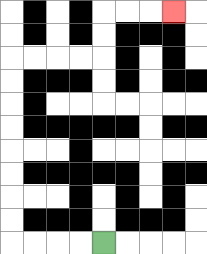{'start': '[4, 10]', 'end': '[7, 0]', 'path_directions': 'L,L,L,L,U,U,U,U,U,U,U,U,R,R,R,R,U,U,R,R,R', 'path_coordinates': '[[4, 10], [3, 10], [2, 10], [1, 10], [0, 10], [0, 9], [0, 8], [0, 7], [0, 6], [0, 5], [0, 4], [0, 3], [0, 2], [1, 2], [2, 2], [3, 2], [4, 2], [4, 1], [4, 0], [5, 0], [6, 0], [7, 0]]'}